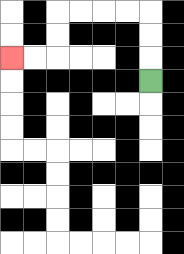{'start': '[6, 3]', 'end': '[0, 2]', 'path_directions': 'U,U,U,L,L,L,L,D,D,L,L', 'path_coordinates': '[[6, 3], [6, 2], [6, 1], [6, 0], [5, 0], [4, 0], [3, 0], [2, 0], [2, 1], [2, 2], [1, 2], [0, 2]]'}